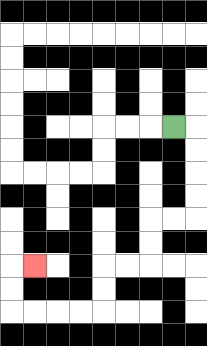{'start': '[7, 5]', 'end': '[1, 11]', 'path_directions': 'R,D,D,D,D,L,L,D,D,L,L,D,D,L,L,L,L,U,U,R', 'path_coordinates': '[[7, 5], [8, 5], [8, 6], [8, 7], [8, 8], [8, 9], [7, 9], [6, 9], [6, 10], [6, 11], [5, 11], [4, 11], [4, 12], [4, 13], [3, 13], [2, 13], [1, 13], [0, 13], [0, 12], [0, 11], [1, 11]]'}